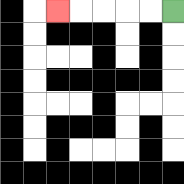{'start': '[7, 0]', 'end': '[2, 0]', 'path_directions': 'L,L,L,L,L', 'path_coordinates': '[[7, 0], [6, 0], [5, 0], [4, 0], [3, 0], [2, 0]]'}